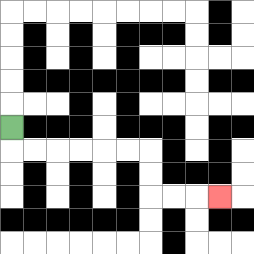{'start': '[0, 5]', 'end': '[9, 8]', 'path_directions': 'D,R,R,R,R,R,R,D,D,R,R,R', 'path_coordinates': '[[0, 5], [0, 6], [1, 6], [2, 6], [3, 6], [4, 6], [5, 6], [6, 6], [6, 7], [6, 8], [7, 8], [8, 8], [9, 8]]'}